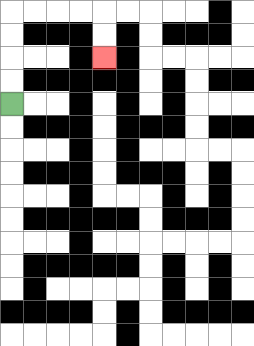{'start': '[0, 4]', 'end': '[4, 2]', 'path_directions': 'U,U,U,U,R,R,R,R,D,D', 'path_coordinates': '[[0, 4], [0, 3], [0, 2], [0, 1], [0, 0], [1, 0], [2, 0], [3, 0], [4, 0], [4, 1], [4, 2]]'}